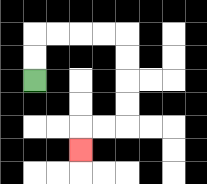{'start': '[1, 3]', 'end': '[3, 6]', 'path_directions': 'U,U,R,R,R,R,D,D,D,D,L,L,D', 'path_coordinates': '[[1, 3], [1, 2], [1, 1], [2, 1], [3, 1], [4, 1], [5, 1], [5, 2], [5, 3], [5, 4], [5, 5], [4, 5], [3, 5], [3, 6]]'}